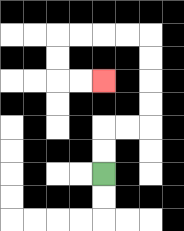{'start': '[4, 7]', 'end': '[4, 3]', 'path_directions': 'U,U,R,R,U,U,U,U,L,L,L,L,D,D,R,R', 'path_coordinates': '[[4, 7], [4, 6], [4, 5], [5, 5], [6, 5], [6, 4], [6, 3], [6, 2], [6, 1], [5, 1], [4, 1], [3, 1], [2, 1], [2, 2], [2, 3], [3, 3], [4, 3]]'}